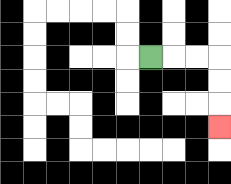{'start': '[6, 2]', 'end': '[9, 5]', 'path_directions': 'R,R,R,D,D,D', 'path_coordinates': '[[6, 2], [7, 2], [8, 2], [9, 2], [9, 3], [9, 4], [9, 5]]'}